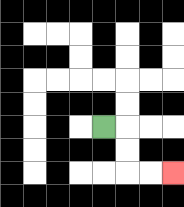{'start': '[4, 5]', 'end': '[7, 7]', 'path_directions': 'R,D,D,R,R', 'path_coordinates': '[[4, 5], [5, 5], [5, 6], [5, 7], [6, 7], [7, 7]]'}